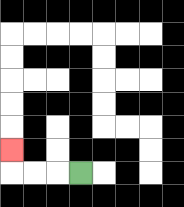{'start': '[3, 7]', 'end': '[0, 6]', 'path_directions': 'L,L,L,U', 'path_coordinates': '[[3, 7], [2, 7], [1, 7], [0, 7], [0, 6]]'}